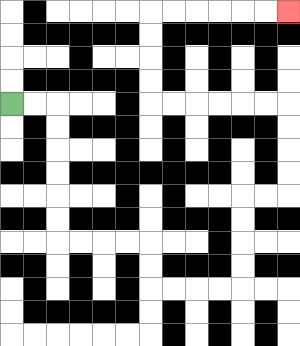{'start': '[0, 4]', 'end': '[12, 0]', 'path_directions': 'R,R,D,D,D,D,D,D,R,R,R,R,D,D,R,R,R,R,U,U,U,U,R,R,U,U,U,U,L,L,L,L,L,L,U,U,U,U,R,R,R,R,R,R', 'path_coordinates': '[[0, 4], [1, 4], [2, 4], [2, 5], [2, 6], [2, 7], [2, 8], [2, 9], [2, 10], [3, 10], [4, 10], [5, 10], [6, 10], [6, 11], [6, 12], [7, 12], [8, 12], [9, 12], [10, 12], [10, 11], [10, 10], [10, 9], [10, 8], [11, 8], [12, 8], [12, 7], [12, 6], [12, 5], [12, 4], [11, 4], [10, 4], [9, 4], [8, 4], [7, 4], [6, 4], [6, 3], [6, 2], [6, 1], [6, 0], [7, 0], [8, 0], [9, 0], [10, 0], [11, 0], [12, 0]]'}